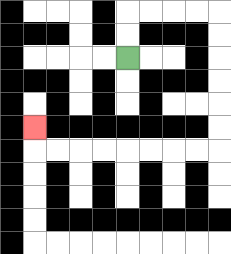{'start': '[5, 2]', 'end': '[1, 5]', 'path_directions': 'U,U,R,R,R,R,D,D,D,D,D,D,L,L,L,L,L,L,L,L,U', 'path_coordinates': '[[5, 2], [5, 1], [5, 0], [6, 0], [7, 0], [8, 0], [9, 0], [9, 1], [9, 2], [9, 3], [9, 4], [9, 5], [9, 6], [8, 6], [7, 6], [6, 6], [5, 6], [4, 6], [3, 6], [2, 6], [1, 6], [1, 5]]'}